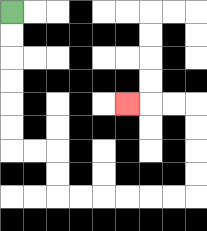{'start': '[0, 0]', 'end': '[5, 4]', 'path_directions': 'D,D,D,D,D,D,R,R,D,D,R,R,R,R,R,R,U,U,U,U,L,L,L', 'path_coordinates': '[[0, 0], [0, 1], [0, 2], [0, 3], [0, 4], [0, 5], [0, 6], [1, 6], [2, 6], [2, 7], [2, 8], [3, 8], [4, 8], [5, 8], [6, 8], [7, 8], [8, 8], [8, 7], [8, 6], [8, 5], [8, 4], [7, 4], [6, 4], [5, 4]]'}